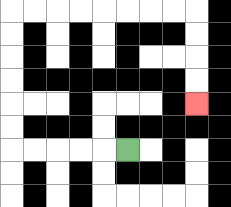{'start': '[5, 6]', 'end': '[8, 4]', 'path_directions': 'L,L,L,L,L,U,U,U,U,U,U,R,R,R,R,R,R,R,R,D,D,D,D', 'path_coordinates': '[[5, 6], [4, 6], [3, 6], [2, 6], [1, 6], [0, 6], [0, 5], [0, 4], [0, 3], [0, 2], [0, 1], [0, 0], [1, 0], [2, 0], [3, 0], [4, 0], [5, 0], [6, 0], [7, 0], [8, 0], [8, 1], [8, 2], [8, 3], [8, 4]]'}